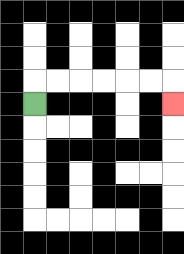{'start': '[1, 4]', 'end': '[7, 4]', 'path_directions': 'U,R,R,R,R,R,R,D', 'path_coordinates': '[[1, 4], [1, 3], [2, 3], [3, 3], [4, 3], [5, 3], [6, 3], [7, 3], [7, 4]]'}